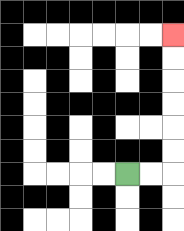{'start': '[5, 7]', 'end': '[7, 1]', 'path_directions': 'R,R,U,U,U,U,U,U', 'path_coordinates': '[[5, 7], [6, 7], [7, 7], [7, 6], [7, 5], [7, 4], [7, 3], [7, 2], [7, 1]]'}